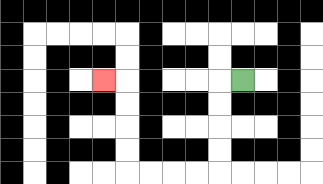{'start': '[10, 3]', 'end': '[4, 3]', 'path_directions': 'L,D,D,D,D,L,L,L,L,U,U,U,U,L', 'path_coordinates': '[[10, 3], [9, 3], [9, 4], [9, 5], [9, 6], [9, 7], [8, 7], [7, 7], [6, 7], [5, 7], [5, 6], [5, 5], [5, 4], [5, 3], [4, 3]]'}